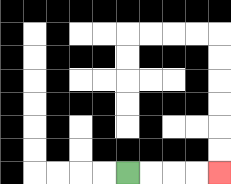{'start': '[5, 7]', 'end': '[9, 7]', 'path_directions': 'R,R,R,R', 'path_coordinates': '[[5, 7], [6, 7], [7, 7], [8, 7], [9, 7]]'}